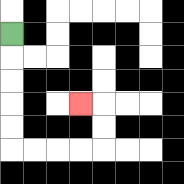{'start': '[0, 1]', 'end': '[3, 4]', 'path_directions': 'D,D,D,D,D,R,R,R,R,U,U,L', 'path_coordinates': '[[0, 1], [0, 2], [0, 3], [0, 4], [0, 5], [0, 6], [1, 6], [2, 6], [3, 6], [4, 6], [4, 5], [4, 4], [3, 4]]'}